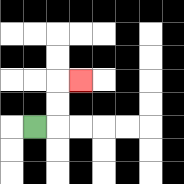{'start': '[1, 5]', 'end': '[3, 3]', 'path_directions': 'R,U,U,R', 'path_coordinates': '[[1, 5], [2, 5], [2, 4], [2, 3], [3, 3]]'}